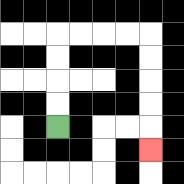{'start': '[2, 5]', 'end': '[6, 6]', 'path_directions': 'U,U,U,U,R,R,R,R,D,D,D,D,D', 'path_coordinates': '[[2, 5], [2, 4], [2, 3], [2, 2], [2, 1], [3, 1], [4, 1], [5, 1], [6, 1], [6, 2], [6, 3], [6, 4], [6, 5], [6, 6]]'}